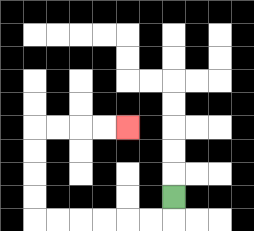{'start': '[7, 8]', 'end': '[5, 5]', 'path_directions': 'D,L,L,L,L,L,L,U,U,U,U,R,R,R,R', 'path_coordinates': '[[7, 8], [7, 9], [6, 9], [5, 9], [4, 9], [3, 9], [2, 9], [1, 9], [1, 8], [1, 7], [1, 6], [1, 5], [2, 5], [3, 5], [4, 5], [5, 5]]'}